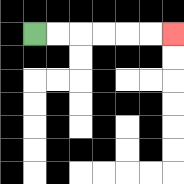{'start': '[1, 1]', 'end': '[7, 1]', 'path_directions': 'R,R,R,R,R,R', 'path_coordinates': '[[1, 1], [2, 1], [3, 1], [4, 1], [5, 1], [6, 1], [7, 1]]'}